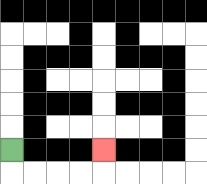{'start': '[0, 6]', 'end': '[4, 6]', 'path_directions': 'D,R,R,R,R,U', 'path_coordinates': '[[0, 6], [0, 7], [1, 7], [2, 7], [3, 7], [4, 7], [4, 6]]'}